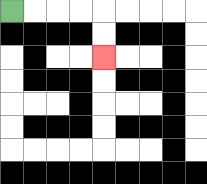{'start': '[0, 0]', 'end': '[4, 2]', 'path_directions': 'R,R,R,R,D,D', 'path_coordinates': '[[0, 0], [1, 0], [2, 0], [3, 0], [4, 0], [4, 1], [4, 2]]'}